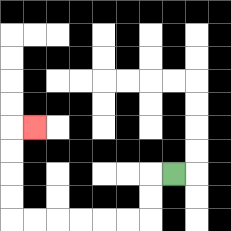{'start': '[7, 7]', 'end': '[1, 5]', 'path_directions': 'L,D,D,L,L,L,L,L,L,U,U,U,U,R', 'path_coordinates': '[[7, 7], [6, 7], [6, 8], [6, 9], [5, 9], [4, 9], [3, 9], [2, 9], [1, 9], [0, 9], [0, 8], [0, 7], [0, 6], [0, 5], [1, 5]]'}